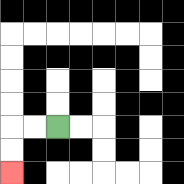{'start': '[2, 5]', 'end': '[0, 7]', 'path_directions': 'L,L,D,D', 'path_coordinates': '[[2, 5], [1, 5], [0, 5], [0, 6], [0, 7]]'}